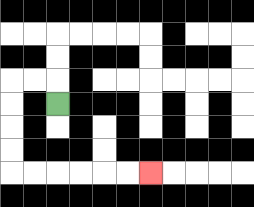{'start': '[2, 4]', 'end': '[6, 7]', 'path_directions': 'U,L,L,D,D,D,D,R,R,R,R,R,R', 'path_coordinates': '[[2, 4], [2, 3], [1, 3], [0, 3], [0, 4], [0, 5], [0, 6], [0, 7], [1, 7], [2, 7], [3, 7], [4, 7], [5, 7], [6, 7]]'}